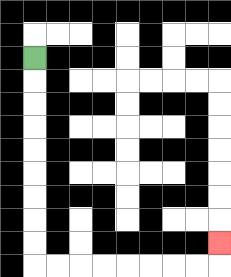{'start': '[1, 2]', 'end': '[9, 10]', 'path_directions': 'D,D,D,D,D,D,D,D,D,R,R,R,R,R,R,R,R,U', 'path_coordinates': '[[1, 2], [1, 3], [1, 4], [1, 5], [1, 6], [1, 7], [1, 8], [1, 9], [1, 10], [1, 11], [2, 11], [3, 11], [4, 11], [5, 11], [6, 11], [7, 11], [8, 11], [9, 11], [9, 10]]'}